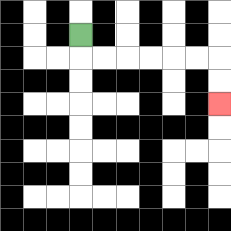{'start': '[3, 1]', 'end': '[9, 4]', 'path_directions': 'D,R,R,R,R,R,R,D,D', 'path_coordinates': '[[3, 1], [3, 2], [4, 2], [5, 2], [6, 2], [7, 2], [8, 2], [9, 2], [9, 3], [9, 4]]'}